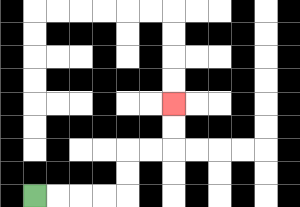{'start': '[1, 8]', 'end': '[7, 4]', 'path_directions': 'R,R,R,R,U,U,R,R,U,U', 'path_coordinates': '[[1, 8], [2, 8], [3, 8], [4, 8], [5, 8], [5, 7], [5, 6], [6, 6], [7, 6], [7, 5], [7, 4]]'}